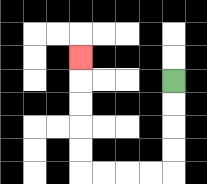{'start': '[7, 3]', 'end': '[3, 2]', 'path_directions': 'D,D,D,D,L,L,L,L,U,U,U,U,U', 'path_coordinates': '[[7, 3], [7, 4], [7, 5], [7, 6], [7, 7], [6, 7], [5, 7], [4, 7], [3, 7], [3, 6], [3, 5], [3, 4], [3, 3], [3, 2]]'}